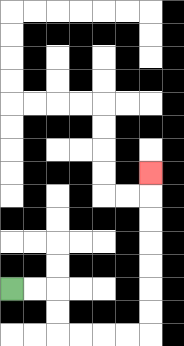{'start': '[0, 12]', 'end': '[6, 7]', 'path_directions': 'R,R,D,D,R,R,R,R,U,U,U,U,U,U,U', 'path_coordinates': '[[0, 12], [1, 12], [2, 12], [2, 13], [2, 14], [3, 14], [4, 14], [5, 14], [6, 14], [6, 13], [6, 12], [6, 11], [6, 10], [6, 9], [6, 8], [6, 7]]'}